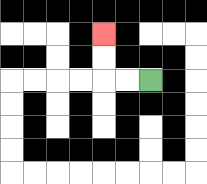{'start': '[6, 3]', 'end': '[4, 1]', 'path_directions': 'L,L,U,U', 'path_coordinates': '[[6, 3], [5, 3], [4, 3], [4, 2], [4, 1]]'}